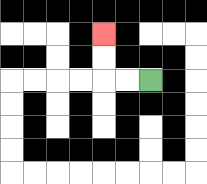{'start': '[6, 3]', 'end': '[4, 1]', 'path_directions': 'L,L,U,U', 'path_coordinates': '[[6, 3], [5, 3], [4, 3], [4, 2], [4, 1]]'}